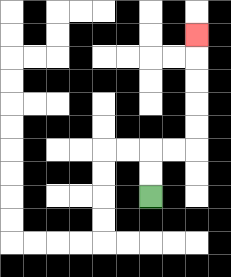{'start': '[6, 8]', 'end': '[8, 1]', 'path_directions': 'U,U,R,R,U,U,U,U,U', 'path_coordinates': '[[6, 8], [6, 7], [6, 6], [7, 6], [8, 6], [8, 5], [8, 4], [8, 3], [8, 2], [8, 1]]'}